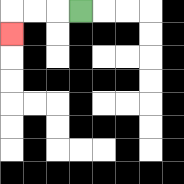{'start': '[3, 0]', 'end': '[0, 1]', 'path_directions': 'L,L,L,D', 'path_coordinates': '[[3, 0], [2, 0], [1, 0], [0, 0], [0, 1]]'}